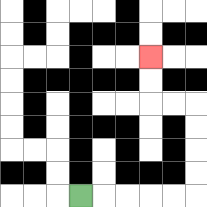{'start': '[3, 8]', 'end': '[6, 2]', 'path_directions': 'R,R,R,R,R,U,U,U,U,L,L,U,U', 'path_coordinates': '[[3, 8], [4, 8], [5, 8], [6, 8], [7, 8], [8, 8], [8, 7], [8, 6], [8, 5], [8, 4], [7, 4], [6, 4], [6, 3], [6, 2]]'}